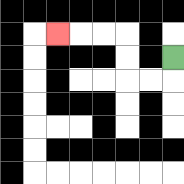{'start': '[7, 2]', 'end': '[2, 1]', 'path_directions': 'D,L,L,U,U,L,L,L', 'path_coordinates': '[[7, 2], [7, 3], [6, 3], [5, 3], [5, 2], [5, 1], [4, 1], [3, 1], [2, 1]]'}